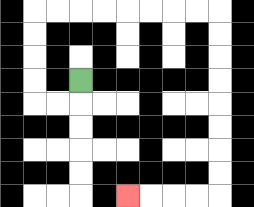{'start': '[3, 3]', 'end': '[5, 8]', 'path_directions': 'D,L,L,U,U,U,U,R,R,R,R,R,R,R,R,D,D,D,D,D,D,D,D,L,L,L,L', 'path_coordinates': '[[3, 3], [3, 4], [2, 4], [1, 4], [1, 3], [1, 2], [1, 1], [1, 0], [2, 0], [3, 0], [4, 0], [5, 0], [6, 0], [7, 0], [8, 0], [9, 0], [9, 1], [9, 2], [9, 3], [9, 4], [9, 5], [9, 6], [9, 7], [9, 8], [8, 8], [7, 8], [6, 8], [5, 8]]'}